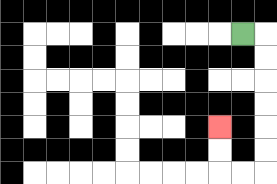{'start': '[10, 1]', 'end': '[9, 5]', 'path_directions': 'R,D,D,D,D,D,D,L,L,U,U', 'path_coordinates': '[[10, 1], [11, 1], [11, 2], [11, 3], [11, 4], [11, 5], [11, 6], [11, 7], [10, 7], [9, 7], [9, 6], [9, 5]]'}